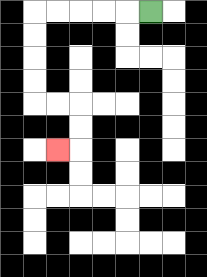{'start': '[6, 0]', 'end': '[2, 6]', 'path_directions': 'L,L,L,L,L,D,D,D,D,R,R,D,D,L', 'path_coordinates': '[[6, 0], [5, 0], [4, 0], [3, 0], [2, 0], [1, 0], [1, 1], [1, 2], [1, 3], [1, 4], [2, 4], [3, 4], [3, 5], [3, 6], [2, 6]]'}